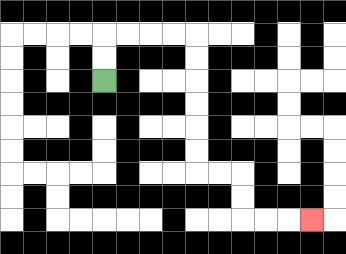{'start': '[4, 3]', 'end': '[13, 9]', 'path_directions': 'U,U,R,R,R,R,D,D,D,D,D,D,R,R,D,D,R,R,R', 'path_coordinates': '[[4, 3], [4, 2], [4, 1], [5, 1], [6, 1], [7, 1], [8, 1], [8, 2], [8, 3], [8, 4], [8, 5], [8, 6], [8, 7], [9, 7], [10, 7], [10, 8], [10, 9], [11, 9], [12, 9], [13, 9]]'}